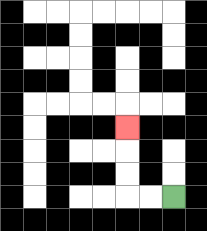{'start': '[7, 8]', 'end': '[5, 5]', 'path_directions': 'L,L,U,U,U', 'path_coordinates': '[[7, 8], [6, 8], [5, 8], [5, 7], [5, 6], [5, 5]]'}